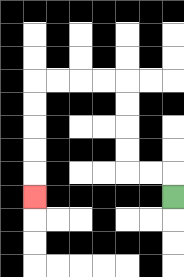{'start': '[7, 8]', 'end': '[1, 8]', 'path_directions': 'U,L,L,U,U,U,U,L,L,L,L,D,D,D,D,D', 'path_coordinates': '[[7, 8], [7, 7], [6, 7], [5, 7], [5, 6], [5, 5], [5, 4], [5, 3], [4, 3], [3, 3], [2, 3], [1, 3], [1, 4], [1, 5], [1, 6], [1, 7], [1, 8]]'}